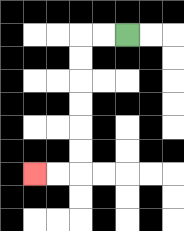{'start': '[5, 1]', 'end': '[1, 7]', 'path_directions': 'L,L,D,D,D,D,D,D,L,L', 'path_coordinates': '[[5, 1], [4, 1], [3, 1], [3, 2], [3, 3], [3, 4], [3, 5], [3, 6], [3, 7], [2, 7], [1, 7]]'}